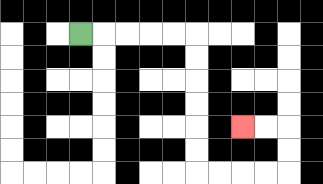{'start': '[3, 1]', 'end': '[10, 5]', 'path_directions': 'R,R,R,R,R,D,D,D,D,D,D,R,R,R,R,U,U,L,L', 'path_coordinates': '[[3, 1], [4, 1], [5, 1], [6, 1], [7, 1], [8, 1], [8, 2], [8, 3], [8, 4], [8, 5], [8, 6], [8, 7], [9, 7], [10, 7], [11, 7], [12, 7], [12, 6], [12, 5], [11, 5], [10, 5]]'}